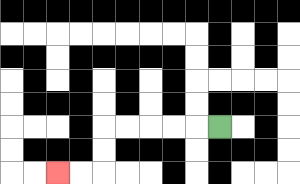{'start': '[9, 5]', 'end': '[2, 7]', 'path_directions': 'L,L,L,L,L,D,D,L,L', 'path_coordinates': '[[9, 5], [8, 5], [7, 5], [6, 5], [5, 5], [4, 5], [4, 6], [4, 7], [3, 7], [2, 7]]'}